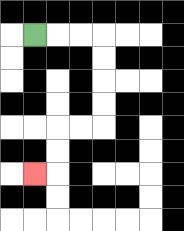{'start': '[1, 1]', 'end': '[1, 7]', 'path_directions': 'R,R,R,D,D,D,D,L,L,D,D,L', 'path_coordinates': '[[1, 1], [2, 1], [3, 1], [4, 1], [4, 2], [4, 3], [4, 4], [4, 5], [3, 5], [2, 5], [2, 6], [2, 7], [1, 7]]'}